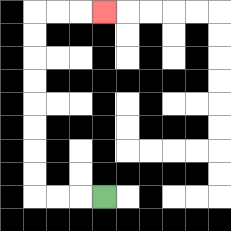{'start': '[4, 8]', 'end': '[4, 0]', 'path_directions': 'L,L,L,U,U,U,U,U,U,U,U,R,R,R', 'path_coordinates': '[[4, 8], [3, 8], [2, 8], [1, 8], [1, 7], [1, 6], [1, 5], [1, 4], [1, 3], [1, 2], [1, 1], [1, 0], [2, 0], [3, 0], [4, 0]]'}